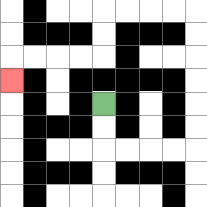{'start': '[4, 4]', 'end': '[0, 3]', 'path_directions': 'D,D,R,R,R,R,U,U,U,U,U,U,L,L,L,L,D,D,L,L,L,L,D', 'path_coordinates': '[[4, 4], [4, 5], [4, 6], [5, 6], [6, 6], [7, 6], [8, 6], [8, 5], [8, 4], [8, 3], [8, 2], [8, 1], [8, 0], [7, 0], [6, 0], [5, 0], [4, 0], [4, 1], [4, 2], [3, 2], [2, 2], [1, 2], [0, 2], [0, 3]]'}